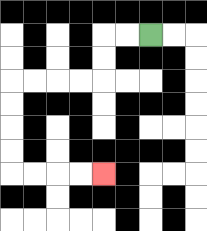{'start': '[6, 1]', 'end': '[4, 7]', 'path_directions': 'L,L,D,D,L,L,L,L,D,D,D,D,R,R,R,R', 'path_coordinates': '[[6, 1], [5, 1], [4, 1], [4, 2], [4, 3], [3, 3], [2, 3], [1, 3], [0, 3], [0, 4], [0, 5], [0, 6], [0, 7], [1, 7], [2, 7], [3, 7], [4, 7]]'}